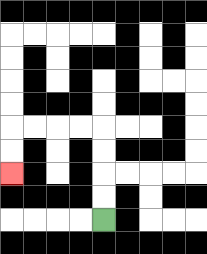{'start': '[4, 9]', 'end': '[0, 7]', 'path_directions': 'U,U,U,U,L,L,L,L,D,D', 'path_coordinates': '[[4, 9], [4, 8], [4, 7], [4, 6], [4, 5], [3, 5], [2, 5], [1, 5], [0, 5], [0, 6], [0, 7]]'}